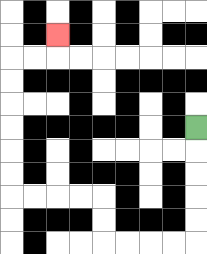{'start': '[8, 5]', 'end': '[2, 1]', 'path_directions': 'D,D,D,D,D,L,L,L,L,U,U,L,L,L,L,U,U,U,U,U,U,R,R,U', 'path_coordinates': '[[8, 5], [8, 6], [8, 7], [8, 8], [8, 9], [8, 10], [7, 10], [6, 10], [5, 10], [4, 10], [4, 9], [4, 8], [3, 8], [2, 8], [1, 8], [0, 8], [0, 7], [0, 6], [0, 5], [0, 4], [0, 3], [0, 2], [1, 2], [2, 2], [2, 1]]'}